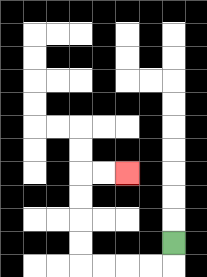{'start': '[7, 10]', 'end': '[5, 7]', 'path_directions': 'D,L,L,L,L,U,U,U,U,R,R', 'path_coordinates': '[[7, 10], [7, 11], [6, 11], [5, 11], [4, 11], [3, 11], [3, 10], [3, 9], [3, 8], [3, 7], [4, 7], [5, 7]]'}